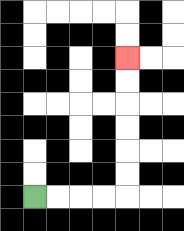{'start': '[1, 8]', 'end': '[5, 2]', 'path_directions': 'R,R,R,R,U,U,U,U,U,U', 'path_coordinates': '[[1, 8], [2, 8], [3, 8], [4, 8], [5, 8], [5, 7], [5, 6], [5, 5], [5, 4], [5, 3], [5, 2]]'}